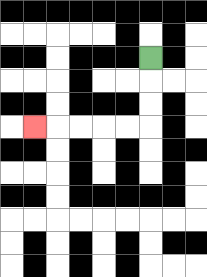{'start': '[6, 2]', 'end': '[1, 5]', 'path_directions': 'D,D,D,L,L,L,L,L', 'path_coordinates': '[[6, 2], [6, 3], [6, 4], [6, 5], [5, 5], [4, 5], [3, 5], [2, 5], [1, 5]]'}